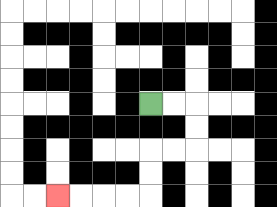{'start': '[6, 4]', 'end': '[2, 8]', 'path_directions': 'R,R,D,D,L,L,D,D,L,L,L,L', 'path_coordinates': '[[6, 4], [7, 4], [8, 4], [8, 5], [8, 6], [7, 6], [6, 6], [6, 7], [6, 8], [5, 8], [4, 8], [3, 8], [2, 8]]'}